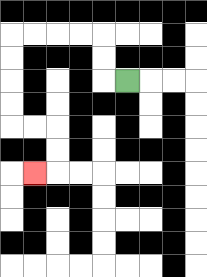{'start': '[5, 3]', 'end': '[1, 7]', 'path_directions': 'L,U,U,L,L,L,L,D,D,D,D,R,R,D,D,L', 'path_coordinates': '[[5, 3], [4, 3], [4, 2], [4, 1], [3, 1], [2, 1], [1, 1], [0, 1], [0, 2], [0, 3], [0, 4], [0, 5], [1, 5], [2, 5], [2, 6], [2, 7], [1, 7]]'}